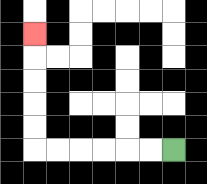{'start': '[7, 6]', 'end': '[1, 1]', 'path_directions': 'L,L,L,L,L,L,U,U,U,U,U', 'path_coordinates': '[[7, 6], [6, 6], [5, 6], [4, 6], [3, 6], [2, 6], [1, 6], [1, 5], [1, 4], [1, 3], [1, 2], [1, 1]]'}